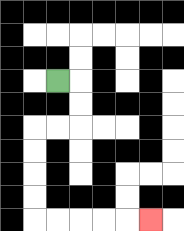{'start': '[2, 3]', 'end': '[6, 9]', 'path_directions': 'R,D,D,L,L,D,D,D,D,R,R,R,R,R', 'path_coordinates': '[[2, 3], [3, 3], [3, 4], [3, 5], [2, 5], [1, 5], [1, 6], [1, 7], [1, 8], [1, 9], [2, 9], [3, 9], [4, 9], [5, 9], [6, 9]]'}